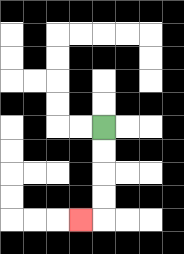{'start': '[4, 5]', 'end': '[3, 9]', 'path_directions': 'D,D,D,D,L', 'path_coordinates': '[[4, 5], [4, 6], [4, 7], [4, 8], [4, 9], [3, 9]]'}